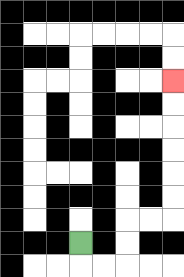{'start': '[3, 10]', 'end': '[7, 3]', 'path_directions': 'D,R,R,U,U,R,R,U,U,U,U,U,U', 'path_coordinates': '[[3, 10], [3, 11], [4, 11], [5, 11], [5, 10], [5, 9], [6, 9], [7, 9], [7, 8], [7, 7], [7, 6], [7, 5], [7, 4], [7, 3]]'}